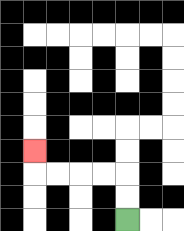{'start': '[5, 9]', 'end': '[1, 6]', 'path_directions': 'U,U,L,L,L,L,U', 'path_coordinates': '[[5, 9], [5, 8], [5, 7], [4, 7], [3, 7], [2, 7], [1, 7], [1, 6]]'}